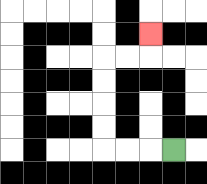{'start': '[7, 6]', 'end': '[6, 1]', 'path_directions': 'L,L,L,U,U,U,U,R,R,U', 'path_coordinates': '[[7, 6], [6, 6], [5, 6], [4, 6], [4, 5], [4, 4], [4, 3], [4, 2], [5, 2], [6, 2], [6, 1]]'}